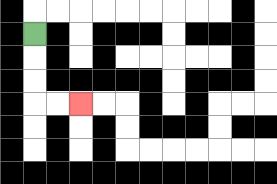{'start': '[1, 1]', 'end': '[3, 4]', 'path_directions': 'D,D,D,R,R', 'path_coordinates': '[[1, 1], [1, 2], [1, 3], [1, 4], [2, 4], [3, 4]]'}